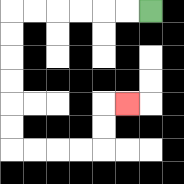{'start': '[6, 0]', 'end': '[5, 4]', 'path_directions': 'L,L,L,L,L,L,D,D,D,D,D,D,R,R,R,R,U,U,R', 'path_coordinates': '[[6, 0], [5, 0], [4, 0], [3, 0], [2, 0], [1, 0], [0, 0], [0, 1], [0, 2], [0, 3], [0, 4], [0, 5], [0, 6], [1, 6], [2, 6], [3, 6], [4, 6], [4, 5], [4, 4], [5, 4]]'}